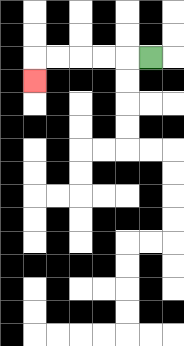{'start': '[6, 2]', 'end': '[1, 3]', 'path_directions': 'L,L,L,L,L,D', 'path_coordinates': '[[6, 2], [5, 2], [4, 2], [3, 2], [2, 2], [1, 2], [1, 3]]'}